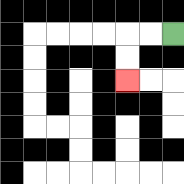{'start': '[7, 1]', 'end': '[5, 3]', 'path_directions': 'L,L,D,D', 'path_coordinates': '[[7, 1], [6, 1], [5, 1], [5, 2], [5, 3]]'}